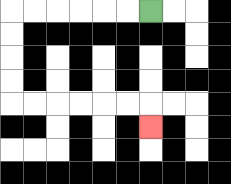{'start': '[6, 0]', 'end': '[6, 5]', 'path_directions': 'L,L,L,L,L,L,D,D,D,D,R,R,R,R,R,R,D', 'path_coordinates': '[[6, 0], [5, 0], [4, 0], [3, 0], [2, 0], [1, 0], [0, 0], [0, 1], [0, 2], [0, 3], [0, 4], [1, 4], [2, 4], [3, 4], [4, 4], [5, 4], [6, 4], [6, 5]]'}